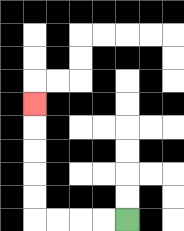{'start': '[5, 9]', 'end': '[1, 4]', 'path_directions': 'L,L,L,L,U,U,U,U,U', 'path_coordinates': '[[5, 9], [4, 9], [3, 9], [2, 9], [1, 9], [1, 8], [1, 7], [1, 6], [1, 5], [1, 4]]'}